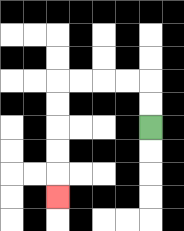{'start': '[6, 5]', 'end': '[2, 8]', 'path_directions': 'U,U,L,L,L,L,D,D,D,D,D', 'path_coordinates': '[[6, 5], [6, 4], [6, 3], [5, 3], [4, 3], [3, 3], [2, 3], [2, 4], [2, 5], [2, 6], [2, 7], [2, 8]]'}